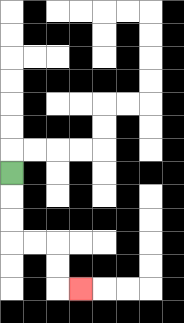{'start': '[0, 7]', 'end': '[3, 12]', 'path_directions': 'D,D,D,R,R,D,D,R', 'path_coordinates': '[[0, 7], [0, 8], [0, 9], [0, 10], [1, 10], [2, 10], [2, 11], [2, 12], [3, 12]]'}